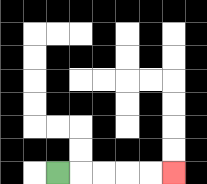{'start': '[2, 7]', 'end': '[7, 7]', 'path_directions': 'R,R,R,R,R', 'path_coordinates': '[[2, 7], [3, 7], [4, 7], [5, 7], [6, 7], [7, 7]]'}